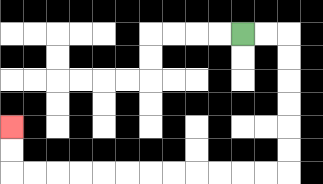{'start': '[10, 1]', 'end': '[0, 5]', 'path_directions': 'R,R,D,D,D,D,D,D,L,L,L,L,L,L,L,L,L,L,L,L,U,U', 'path_coordinates': '[[10, 1], [11, 1], [12, 1], [12, 2], [12, 3], [12, 4], [12, 5], [12, 6], [12, 7], [11, 7], [10, 7], [9, 7], [8, 7], [7, 7], [6, 7], [5, 7], [4, 7], [3, 7], [2, 7], [1, 7], [0, 7], [0, 6], [0, 5]]'}